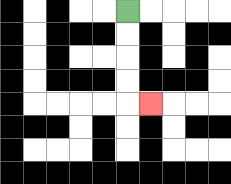{'start': '[5, 0]', 'end': '[6, 4]', 'path_directions': 'D,D,D,D,R', 'path_coordinates': '[[5, 0], [5, 1], [5, 2], [5, 3], [5, 4], [6, 4]]'}